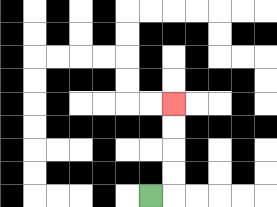{'start': '[6, 8]', 'end': '[7, 4]', 'path_directions': 'R,U,U,U,U', 'path_coordinates': '[[6, 8], [7, 8], [7, 7], [7, 6], [7, 5], [7, 4]]'}